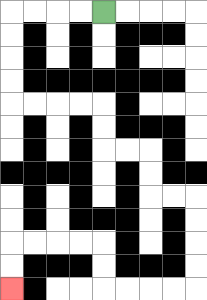{'start': '[4, 0]', 'end': '[0, 12]', 'path_directions': 'L,L,L,L,D,D,D,D,R,R,R,R,D,D,R,R,D,D,R,R,D,D,D,D,L,L,L,L,U,U,L,L,L,L,D,D', 'path_coordinates': '[[4, 0], [3, 0], [2, 0], [1, 0], [0, 0], [0, 1], [0, 2], [0, 3], [0, 4], [1, 4], [2, 4], [3, 4], [4, 4], [4, 5], [4, 6], [5, 6], [6, 6], [6, 7], [6, 8], [7, 8], [8, 8], [8, 9], [8, 10], [8, 11], [8, 12], [7, 12], [6, 12], [5, 12], [4, 12], [4, 11], [4, 10], [3, 10], [2, 10], [1, 10], [0, 10], [0, 11], [0, 12]]'}